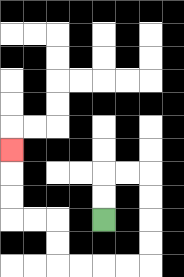{'start': '[4, 9]', 'end': '[0, 6]', 'path_directions': 'U,U,R,R,D,D,D,D,L,L,L,L,U,U,L,L,U,U,U', 'path_coordinates': '[[4, 9], [4, 8], [4, 7], [5, 7], [6, 7], [6, 8], [6, 9], [6, 10], [6, 11], [5, 11], [4, 11], [3, 11], [2, 11], [2, 10], [2, 9], [1, 9], [0, 9], [0, 8], [0, 7], [0, 6]]'}